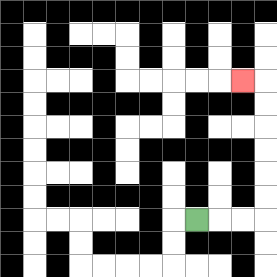{'start': '[8, 9]', 'end': '[10, 3]', 'path_directions': 'R,R,R,U,U,U,U,U,U,L', 'path_coordinates': '[[8, 9], [9, 9], [10, 9], [11, 9], [11, 8], [11, 7], [11, 6], [11, 5], [11, 4], [11, 3], [10, 3]]'}